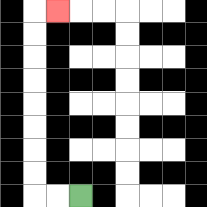{'start': '[3, 8]', 'end': '[2, 0]', 'path_directions': 'L,L,U,U,U,U,U,U,U,U,R', 'path_coordinates': '[[3, 8], [2, 8], [1, 8], [1, 7], [1, 6], [1, 5], [1, 4], [1, 3], [1, 2], [1, 1], [1, 0], [2, 0]]'}